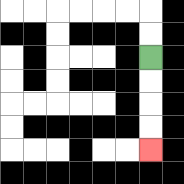{'start': '[6, 2]', 'end': '[6, 6]', 'path_directions': 'D,D,D,D', 'path_coordinates': '[[6, 2], [6, 3], [6, 4], [6, 5], [6, 6]]'}